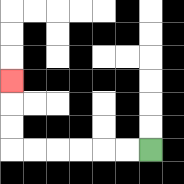{'start': '[6, 6]', 'end': '[0, 3]', 'path_directions': 'L,L,L,L,L,L,U,U,U', 'path_coordinates': '[[6, 6], [5, 6], [4, 6], [3, 6], [2, 6], [1, 6], [0, 6], [0, 5], [0, 4], [0, 3]]'}